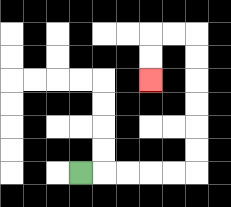{'start': '[3, 7]', 'end': '[6, 3]', 'path_directions': 'R,R,R,R,R,U,U,U,U,U,U,L,L,D,D', 'path_coordinates': '[[3, 7], [4, 7], [5, 7], [6, 7], [7, 7], [8, 7], [8, 6], [8, 5], [8, 4], [8, 3], [8, 2], [8, 1], [7, 1], [6, 1], [6, 2], [6, 3]]'}